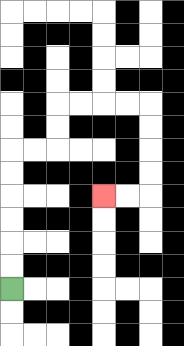{'start': '[0, 12]', 'end': '[4, 8]', 'path_directions': 'U,U,U,U,U,U,R,R,U,U,R,R,R,R,D,D,D,D,L,L', 'path_coordinates': '[[0, 12], [0, 11], [0, 10], [0, 9], [0, 8], [0, 7], [0, 6], [1, 6], [2, 6], [2, 5], [2, 4], [3, 4], [4, 4], [5, 4], [6, 4], [6, 5], [6, 6], [6, 7], [6, 8], [5, 8], [4, 8]]'}